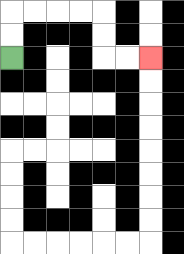{'start': '[0, 2]', 'end': '[6, 2]', 'path_directions': 'U,U,R,R,R,R,D,D,R,R', 'path_coordinates': '[[0, 2], [0, 1], [0, 0], [1, 0], [2, 0], [3, 0], [4, 0], [4, 1], [4, 2], [5, 2], [6, 2]]'}